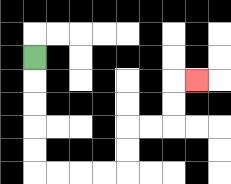{'start': '[1, 2]', 'end': '[8, 3]', 'path_directions': 'D,D,D,D,D,R,R,R,R,U,U,R,R,U,U,R', 'path_coordinates': '[[1, 2], [1, 3], [1, 4], [1, 5], [1, 6], [1, 7], [2, 7], [3, 7], [4, 7], [5, 7], [5, 6], [5, 5], [6, 5], [7, 5], [7, 4], [7, 3], [8, 3]]'}